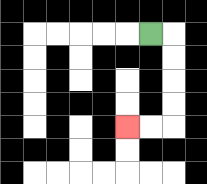{'start': '[6, 1]', 'end': '[5, 5]', 'path_directions': 'R,D,D,D,D,L,L', 'path_coordinates': '[[6, 1], [7, 1], [7, 2], [7, 3], [7, 4], [7, 5], [6, 5], [5, 5]]'}